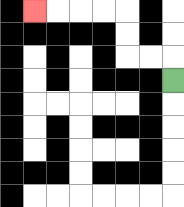{'start': '[7, 3]', 'end': '[1, 0]', 'path_directions': 'U,L,L,U,U,L,L,L,L', 'path_coordinates': '[[7, 3], [7, 2], [6, 2], [5, 2], [5, 1], [5, 0], [4, 0], [3, 0], [2, 0], [1, 0]]'}